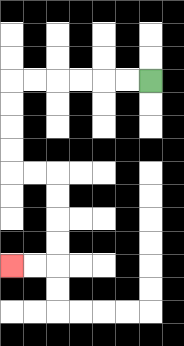{'start': '[6, 3]', 'end': '[0, 11]', 'path_directions': 'L,L,L,L,L,L,D,D,D,D,R,R,D,D,D,D,L,L', 'path_coordinates': '[[6, 3], [5, 3], [4, 3], [3, 3], [2, 3], [1, 3], [0, 3], [0, 4], [0, 5], [0, 6], [0, 7], [1, 7], [2, 7], [2, 8], [2, 9], [2, 10], [2, 11], [1, 11], [0, 11]]'}